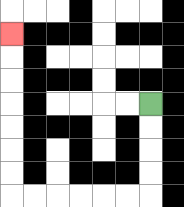{'start': '[6, 4]', 'end': '[0, 1]', 'path_directions': 'D,D,D,D,L,L,L,L,L,L,U,U,U,U,U,U,U', 'path_coordinates': '[[6, 4], [6, 5], [6, 6], [6, 7], [6, 8], [5, 8], [4, 8], [3, 8], [2, 8], [1, 8], [0, 8], [0, 7], [0, 6], [0, 5], [0, 4], [0, 3], [0, 2], [0, 1]]'}